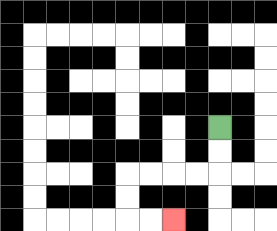{'start': '[9, 5]', 'end': '[7, 9]', 'path_directions': 'D,D,L,L,L,L,D,D,R,R', 'path_coordinates': '[[9, 5], [9, 6], [9, 7], [8, 7], [7, 7], [6, 7], [5, 7], [5, 8], [5, 9], [6, 9], [7, 9]]'}